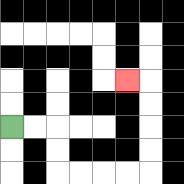{'start': '[0, 5]', 'end': '[5, 3]', 'path_directions': 'R,R,D,D,R,R,R,R,U,U,U,U,L', 'path_coordinates': '[[0, 5], [1, 5], [2, 5], [2, 6], [2, 7], [3, 7], [4, 7], [5, 7], [6, 7], [6, 6], [6, 5], [6, 4], [6, 3], [5, 3]]'}